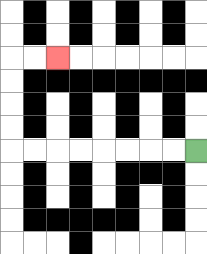{'start': '[8, 6]', 'end': '[2, 2]', 'path_directions': 'L,L,L,L,L,L,L,L,U,U,U,U,R,R', 'path_coordinates': '[[8, 6], [7, 6], [6, 6], [5, 6], [4, 6], [3, 6], [2, 6], [1, 6], [0, 6], [0, 5], [0, 4], [0, 3], [0, 2], [1, 2], [2, 2]]'}